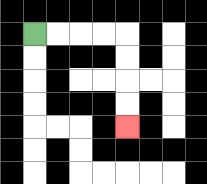{'start': '[1, 1]', 'end': '[5, 5]', 'path_directions': 'R,R,R,R,D,D,D,D', 'path_coordinates': '[[1, 1], [2, 1], [3, 1], [4, 1], [5, 1], [5, 2], [5, 3], [5, 4], [5, 5]]'}